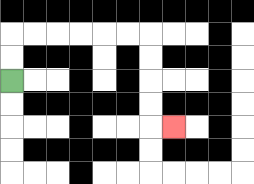{'start': '[0, 3]', 'end': '[7, 5]', 'path_directions': 'U,U,R,R,R,R,R,R,D,D,D,D,R', 'path_coordinates': '[[0, 3], [0, 2], [0, 1], [1, 1], [2, 1], [3, 1], [4, 1], [5, 1], [6, 1], [6, 2], [6, 3], [6, 4], [6, 5], [7, 5]]'}